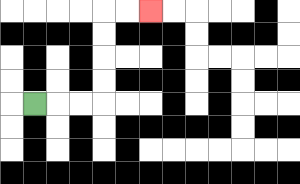{'start': '[1, 4]', 'end': '[6, 0]', 'path_directions': 'R,R,R,U,U,U,U,R,R', 'path_coordinates': '[[1, 4], [2, 4], [3, 4], [4, 4], [4, 3], [4, 2], [4, 1], [4, 0], [5, 0], [6, 0]]'}